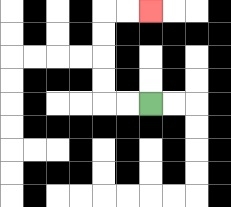{'start': '[6, 4]', 'end': '[6, 0]', 'path_directions': 'L,L,U,U,U,U,R,R', 'path_coordinates': '[[6, 4], [5, 4], [4, 4], [4, 3], [4, 2], [4, 1], [4, 0], [5, 0], [6, 0]]'}